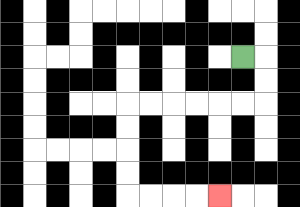{'start': '[10, 2]', 'end': '[9, 8]', 'path_directions': 'R,D,D,L,L,L,L,L,L,D,D,D,D,R,R,R,R', 'path_coordinates': '[[10, 2], [11, 2], [11, 3], [11, 4], [10, 4], [9, 4], [8, 4], [7, 4], [6, 4], [5, 4], [5, 5], [5, 6], [5, 7], [5, 8], [6, 8], [7, 8], [8, 8], [9, 8]]'}